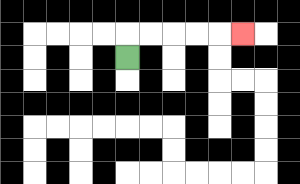{'start': '[5, 2]', 'end': '[10, 1]', 'path_directions': 'U,R,R,R,R,R', 'path_coordinates': '[[5, 2], [5, 1], [6, 1], [7, 1], [8, 1], [9, 1], [10, 1]]'}